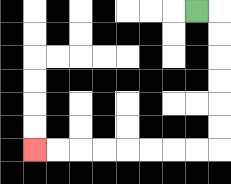{'start': '[8, 0]', 'end': '[1, 6]', 'path_directions': 'R,D,D,D,D,D,D,L,L,L,L,L,L,L,L', 'path_coordinates': '[[8, 0], [9, 0], [9, 1], [9, 2], [9, 3], [9, 4], [9, 5], [9, 6], [8, 6], [7, 6], [6, 6], [5, 6], [4, 6], [3, 6], [2, 6], [1, 6]]'}